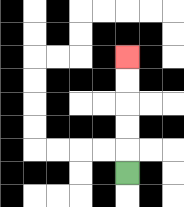{'start': '[5, 7]', 'end': '[5, 2]', 'path_directions': 'U,U,U,U,U', 'path_coordinates': '[[5, 7], [5, 6], [5, 5], [5, 4], [5, 3], [5, 2]]'}